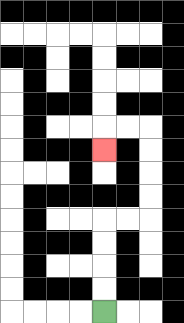{'start': '[4, 13]', 'end': '[4, 6]', 'path_directions': 'U,U,U,U,R,R,U,U,U,U,L,L,D', 'path_coordinates': '[[4, 13], [4, 12], [4, 11], [4, 10], [4, 9], [5, 9], [6, 9], [6, 8], [6, 7], [6, 6], [6, 5], [5, 5], [4, 5], [4, 6]]'}